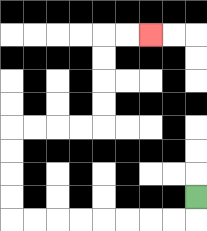{'start': '[8, 8]', 'end': '[6, 1]', 'path_directions': 'D,L,L,L,L,L,L,L,L,U,U,U,U,R,R,R,R,U,U,U,U,R,R', 'path_coordinates': '[[8, 8], [8, 9], [7, 9], [6, 9], [5, 9], [4, 9], [3, 9], [2, 9], [1, 9], [0, 9], [0, 8], [0, 7], [0, 6], [0, 5], [1, 5], [2, 5], [3, 5], [4, 5], [4, 4], [4, 3], [4, 2], [4, 1], [5, 1], [6, 1]]'}